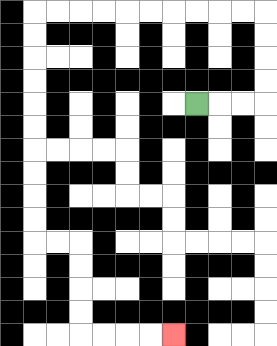{'start': '[8, 4]', 'end': '[7, 14]', 'path_directions': 'R,R,R,U,U,U,U,L,L,L,L,L,L,L,L,L,L,D,D,D,D,D,D,D,D,D,D,R,R,D,D,D,D,R,R,R,R', 'path_coordinates': '[[8, 4], [9, 4], [10, 4], [11, 4], [11, 3], [11, 2], [11, 1], [11, 0], [10, 0], [9, 0], [8, 0], [7, 0], [6, 0], [5, 0], [4, 0], [3, 0], [2, 0], [1, 0], [1, 1], [1, 2], [1, 3], [1, 4], [1, 5], [1, 6], [1, 7], [1, 8], [1, 9], [1, 10], [2, 10], [3, 10], [3, 11], [3, 12], [3, 13], [3, 14], [4, 14], [5, 14], [6, 14], [7, 14]]'}